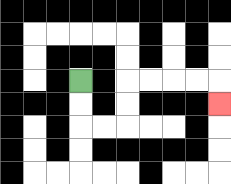{'start': '[3, 3]', 'end': '[9, 4]', 'path_directions': 'D,D,R,R,U,U,R,R,R,R,D', 'path_coordinates': '[[3, 3], [3, 4], [3, 5], [4, 5], [5, 5], [5, 4], [5, 3], [6, 3], [7, 3], [8, 3], [9, 3], [9, 4]]'}